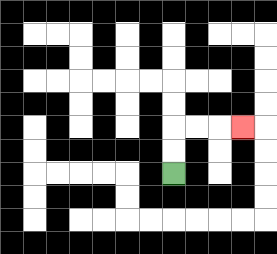{'start': '[7, 7]', 'end': '[10, 5]', 'path_directions': 'U,U,R,R,R', 'path_coordinates': '[[7, 7], [7, 6], [7, 5], [8, 5], [9, 5], [10, 5]]'}